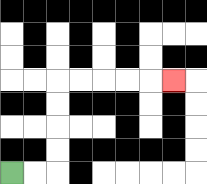{'start': '[0, 7]', 'end': '[7, 3]', 'path_directions': 'R,R,U,U,U,U,R,R,R,R,R', 'path_coordinates': '[[0, 7], [1, 7], [2, 7], [2, 6], [2, 5], [2, 4], [2, 3], [3, 3], [4, 3], [5, 3], [6, 3], [7, 3]]'}